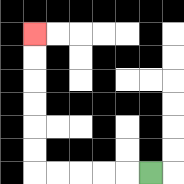{'start': '[6, 7]', 'end': '[1, 1]', 'path_directions': 'L,L,L,L,L,U,U,U,U,U,U', 'path_coordinates': '[[6, 7], [5, 7], [4, 7], [3, 7], [2, 7], [1, 7], [1, 6], [1, 5], [1, 4], [1, 3], [1, 2], [1, 1]]'}